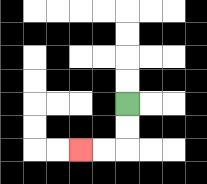{'start': '[5, 4]', 'end': '[3, 6]', 'path_directions': 'D,D,L,L', 'path_coordinates': '[[5, 4], [5, 5], [5, 6], [4, 6], [3, 6]]'}